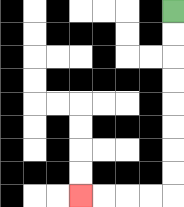{'start': '[7, 0]', 'end': '[3, 8]', 'path_directions': 'D,D,D,D,D,D,D,D,L,L,L,L', 'path_coordinates': '[[7, 0], [7, 1], [7, 2], [7, 3], [7, 4], [7, 5], [7, 6], [7, 7], [7, 8], [6, 8], [5, 8], [4, 8], [3, 8]]'}